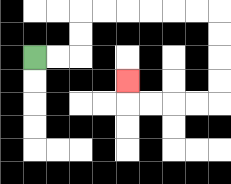{'start': '[1, 2]', 'end': '[5, 3]', 'path_directions': 'R,R,U,U,R,R,R,R,R,R,D,D,D,D,L,L,L,L,U', 'path_coordinates': '[[1, 2], [2, 2], [3, 2], [3, 1], [3, 0], [4, 0], [5, 0], [6, 0], [7, 0], [8, 0], [9, 0], [9, 1], [9, 2], [9, 3], [9, 4], [8, 4], [7, 4], [6, 4], [5, 4], [5, 3]]'}